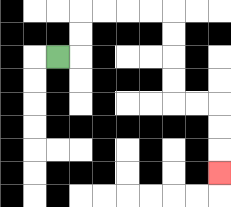{'start': '[2, 2]', 'end': '[9, 7]', 'path_directions': 'R,U,U,R,R,R,R,D,D,D,D,R,R,D,D,D', 'path_coordinates': '[[2, 2], [3, 2], [3, 1], [3, 0], [4, 0], [5, 0], [6, 0], [7, 0], [7, 1], [7, 2], [7, 3], [7, 4], [8, 4], [9, 4], [9, 5], [9, 6], [9, 7]]'}